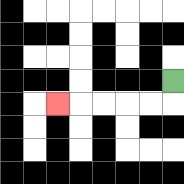{'start': '[7, 3]', 'end': '[2, 4]', 'path_directions': 'D,L,L,L,L,L', 'path_coordinates': '[[7, 3], [7, 4], [6, 4], [5, 4], [4, 4], [3, 4], [2, 4]]'}